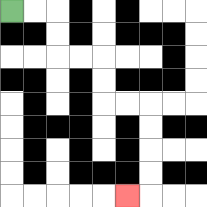{'start': '[0, 0]', 'end': '[5, 8]', 'path_directions': 'R,R,D,D,R,R,D,D,R,R,D,D,D,D,L', 'path_coordinates': '[[0, 0], [1, 0], [2, 0], [2, 1], [2, 2], [3, 2], [4, 2], [4, 3], [4, 4], [5, 4], [6, 4], [6, 5], [6, 6], [6, 7], [6, 8], [5, 8]]'}